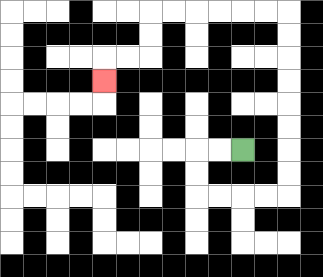{'start': '[10, 6]', 'end': '[4, 3]', 'path_directions': 'L,L,D,D,R,R,R,R,U,U,U,U,U,U,U,U,L,L,L,L,L,L,D,D,L,L,D', 'path_coordinates': '[[10, 6], [9, 6], [8, 6], [8, 7], [8, 8], [9, 8], [10, 8], [11, 8], [12, 8], [12, 7], [12, 6], [12, 5], [12, 4], [12, 3], [12, 2], [12, 1], [12, 0], [11, 0], [10, 0], [9, 0], [8, 0], [7, 0], [6, 0], [6, 1], [6, 2], [5, 2], [4, 2], [4, 3]]'}